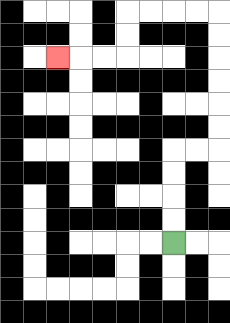{'start': '[7, 10]', 'end': '[2, 2]', 'path_directions': 'U,U,U,U,R,R,U,U,U,U,U,U,L,L,L,L,D,D,L,L,L', 'path_coordinates': '[[7, 10], [7, 9], [7, 8], [7, 7], [7, 6], [8, 6], [9, 6], [9, 5], [9, 4], [9, 3], [9, 2], [9, 1], [9, 0], [8, 0], [7, 0], [6, 0], [5, 0], [5, 1], [5, 2], [4, 2], [3, 2], [2, 2]]'}